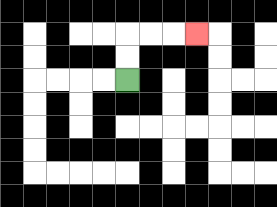{'start': '[5, 3]', 'end': '[8, 1]', 'path_directions': 'U,U,R,R,R', 'path_coordinates': '[[5, 3], [5, 2], [5, 1], [6, 1], [7, 1], [8, 1]]'}